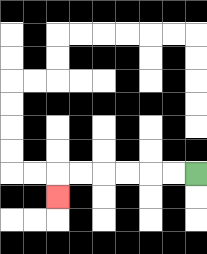{'start': '[8, 7]', 'end': '[2, 8]', 'path_directions': 'L,L,L,L,L,L,D', 'path_coordinates': '[[8, 7], [7, 7], [6, 7], [5, 7], [4, 7], [3, 7], [2, 7], [2, 8]]'}